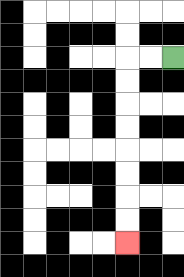{'start': '[7, 2]', 'end': '[5, 10]', 'path_directions': 'L,L,D,D,D,D,D,D,D,D', 'path_coordinates': '[[7, 2], [6, 2], [5, 2], [5, 3], [5, 4], [5, 5], [5, 6], [5, 7], [5, 8], [5, 9], [5, 10]]'}